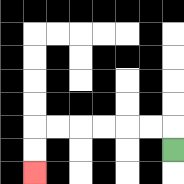{'start': '[7, 6]', 'end': '[1, 7]', 'path_directions': 'U,L,L,L,L,L,L,D,D', 'path_coordinates': '[[7, 6], [7, 5], [6, 5], [5, 5], [4, 5], [3, 5], [2, 5], [1, 5], [1, 6], [1, 7]]'}